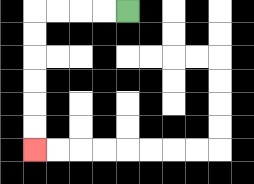{'start': '[5, 0]', 'end': '[1, 6]', 'path_directions': 'L,L,L,L,D,D,D,D,D,D', 'path_coordinates': '[[5, 0], [4, 0], [3, 0], [2, 0], [1, 0], [1, 1], [1, 2], [1, 3], [1, 4], [1, 5], [1, 6]]'}